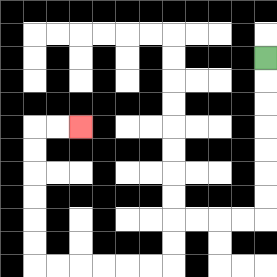{'start': '[11, 2]', 'end': '[3, 5]', 'path_directions': 'D,D,D,D,D,D,D,L,L,L,L,D,D,L,L,L,L,L,L,U,U,U,U,U,U,R,R', 'path_coordinates': '[[11, 2], [11, 3], [11, 4], [11, 5], [11, 6], [11, 7], [11, 8], [11, 9], [10, 9], [9, 9], [8, 9], [7, 9], [7, 10], [7, 11], [6, 11], [5, 11], [4, 11], [3, 11], [2, 11], [1, 11], [1, 10], [1, 9], [1, 8], [1, 7], [1, 6], [1, 5], [2, 5], [3, 5]]'}